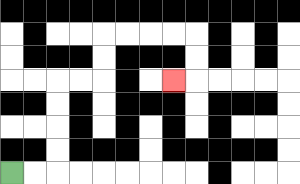{'start': '[0, 7]', 'end': '[7, 3]', 'path_directions': 'R,R,U,U,U,U,R,R,U,U,R,R,R,R,D,D,L', 'path_coordinates': '[[0, 7], [1, 7], [2, 7], [2, 6], [2, 5], [2, 4], [2, 3], [3, 3], [4, 3], [4, 2], [4, 1], [5, 1], [6, 1], [7, 1], [8, 1], [8, 2], [8, 3], [7, 3]]'}